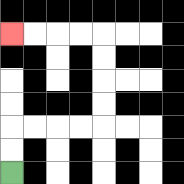{'start': '[0, 7]', 'end': '[0, 1]', 'path_directions': 'U,U,R,R,R,R,U,U,U,U,L,L,L,L', 'path_coordinates': '[[0, 7], [0, 6], [0, 5], [1, 5], [2, 5], [3, 5], [4, 5], [4, 4], [4, 3], [4, 2], [4, 1], [3, 1], [2, 1], [1, 1], [0, 1]]'}